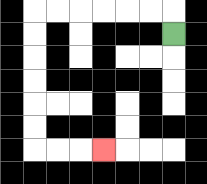{'start': '[7, 1]', 'end': '[4, 6]', 'path_directions': 'U,L,L,L,L,L,L,D,D,D,D,D,D,R,R,R', 'path_coordinates': '[[7, 1], [7, 0], [6, 0], [5, 0], [4, 0], [3, 0], [2, 0], [1, 0], [1, 1], [1, 2], [1, 3], [1, 4], [1, 5], [1, 6], [2, 6], [3, 6], [4, 6]]'}